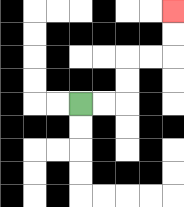{'start': '[3, 4]', 'end': '[7, 0]', 'path_directions': 'R,R,U,U,R,R,U,U', 'path_coordinates': '[[3, 4], [4, 4], [5, 4], [5, 3], [5, 2], [6, 2], [7, 2], [7, 1], [7, 0]]'}